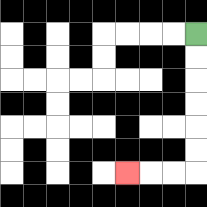{'start': '[8, 1]', 'end': '[5, 7]', 'path_directions': 'D,D,D,D,D,D,L,L,L', 'path_coordinates': '[[8, 1], [8, 2], [8, 3], [8, 4], [8, 5], [8, 6], [8, 7], [7, 7], [6, 7], [5, 7]]'}